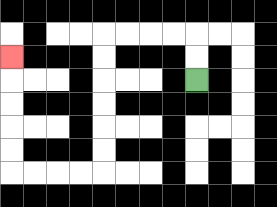{'start': '[8, 3]', 'end': '[0, 2]', 'path_directions': 'U,U,L,L,L,L,D,D,D,D,D,D,L,L,L,L,U,U,U,U,U', 'path_coordinates': '[[8, 3], [8, 2], [8, 1], [7, 1], [6, 1], [5, 1], [4, 1], [4, 2], [4, 3], [4, 4], [4, 5], [4, 6], [4, 7], [3, 7], [2, 7], [1, 7], [0, 7], [0, 6], [0, 5], [0, 4], [0, 3], [0, 2]]'}